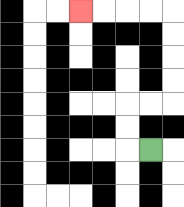{'start': '[6, 6]', 'end': '[3, 0]', 'path_directions': 'L,U,U,R,R,U,U,U,U,L,L,L,L', 'path_coordinates': '[[6, 6], [5, 6], [5, 5], [5, 4], [6, 4], [7, 4], [7, 3], [7, 2], [7, 1], [7, 0], [6, 0], [5, 0], [4, 0], [3, 0]]'}